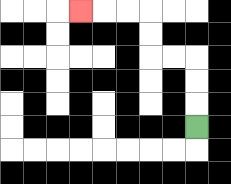{'start': '[8, 5]', 'end': '[3, 0]', 'path_directions': 'U,U,U,L,L,U,U,L,L,L', 'path_coordinates': '[[8, 5], [8, 4], [8, 3], [8, 2], [7, 2], [6, 2], [6, 1], [6, 0], [5, 0], [4, 0], [3, 0]]'}